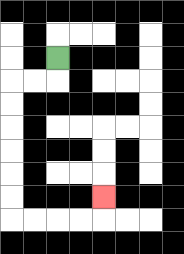{'start': '[2, 2]', 'end': '[4, 8]', 'path_directions': 'D,L,L,D,D,D,D,D,D,R,R,R,R,U', 'path_coordinates': '[[2, 2], [2, 3], [1, 3], [0, 3], [0, 4], [0, 5], [0, 6], [0, 7], [0, 8], [0, 9], [1, 9], [2, 9], [3, 9], [4, 9], [4, 8]]'}